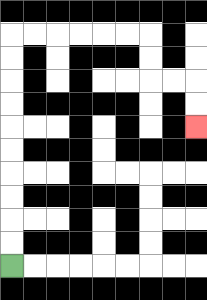{'start': '[0, 11]', 'end': '[8, 5]', 'path_directions': 'U,U,U,U,U,U,U,U,U,U,R,R,R,R,R,R,D,D,R,R,D,D', 'path_coordinates': '[[0, 11], [0, 10], [0, 9], [0, 8], [0, 7], [0, 6], [0, 5], [0, 4], [0, 3], [0, 2], [0, 1], [1, 1], [2, 1], [3, 1], [4, 1], [5, 1], [6, 1], [6, 2], [6, 3], [7, 3], [8, 3], [8, 4], [8, 5]]'}